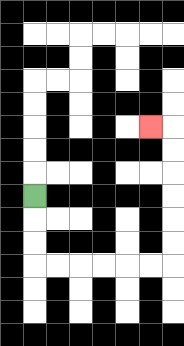{'start': '[1, 8]', 'end': '[6, 5]', 'path_directions': 'D,D,D,R,R,R,R,R,R,U,U,U,U,U,U,L', 'path_coordinates': '[[1, 8], [1, 9], [1, 10], [1, 11], [2, 11], [3, 11], [4, 11], [5, 11], [6, 11], [7, 11], [7, 10], [7, 9], [7, 8], [7, 7], [7, 6], [7, 5], [6, 5]]'}